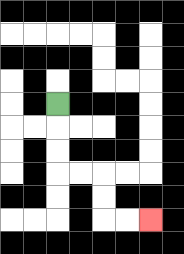{'start': '[2, 4]', 'end': '[6, 9]', 'path_directions': 'D,D,D,R,R,D,D,R,R', 'path_coordinates': '[[2, 4], [2, 5], [2, 6], [2, 7], [3, 7], [4, 7], [4, 8], [4, 9], [5, 9], [6, 9]]'}